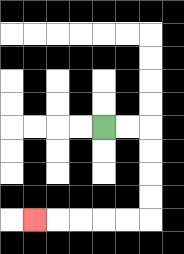{'start': '[4, 5]', 'end': '[1, 9]', 'path_directions': 'R,R,D,D,D,D,L,L,L,L,L', 'path_coordinates': '[[4, 5], [5, 5], [6, 5], [6, 6], [6, 7], [6, 8], [6, 9], [5, 9], [4, 9], [3, 9], [2, 9], [1, 9]]'}